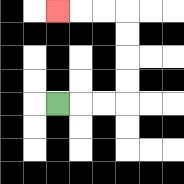{'start': '[2, 4]', 'end': '[2, 0]', 'path_directions': 'R,R,R,U,U,U,U,L,L,L', 'path_coordinates': '[[2, 4], [3, 4], [4, 4], [5, 4], [5, 3], [5, 2], [5, 1], [5, 0], [4, 0], [3, 0], [2, 0]]'}